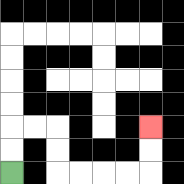{'start': '[0, 7]', 'end': '[6, 5]', 'path_directions': 'U,U,R,R,D,D,R,R,R,R,U,U', 'path_coordinates': '[[0, 7], [0, 6], [0, 5], [1, 5], [2, 5], [2, 6], [2, 7], [3, 7], [4, 7], [5, 7], [6, 7], [6, 6], [6, 5]]'}